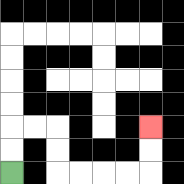{'start': '[0, 7]', 'end': '[6, 5]', 'path_directions': 'U,U,R,R,D,D,R,R,R,R,U,U', 'path_coordinates': '[[0, 7], [0, 6], [0, 5], [1, 5], [2, 5], [2, 6], [2, 7], [3, 7], [4, 7], [5, 7], [6, 7], [6, 6], [6, 5]]'}